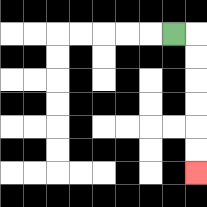{'start': '[7, 1]', 'end': '[8, 7]', 'path_directions': 'R,D,D,D,D,D,D', 'path_coordinates': '[[7, 1], [8, 1], [8, 2], [8, 3], [8, 4], [8, 5], [8, 6], [8, 7]]'}